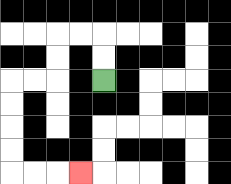{'start': '[4, 3]', 'end': '[3, 7]', 'path_directions': 'U,U,L,L,D,D,L,L,D,D,D,D,R,R,R', 'path_coordinates': '[[4, 3], [4, 2], [4, 1], [3, 1], [2, 1], [2, 2], [2, 3], [1, 3], [0, 3], [0, 4], [0, 5], [0, 6], [0, 7], [1, 7], [2, 7], [3, 7]]'}